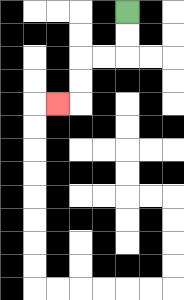{'start': '[5, 0]', 'end': '[2, 4]', 'path_directions': 'D,D,L,L,D,D,L', 'path_coordinates': '[[5, 0], [5, 1], [5, 2], [4, 2], [3, 2], [3, 3], [3, 4], [2, 4]]'}